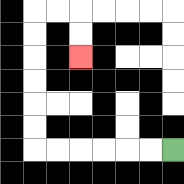{'start': '[7, 6]', 'end': '[3, 2]', 'path_directions': 'L,L,L,L,L,L,U,U,U,U,U,U,R,R,D,D', 'path_coordinates': '[[7, 6], [6, 6], [5, 6], [4, 6], [3, 6], [2, 6], [1, 6], [1, 5], [1, 4], [1, 3], [1, 2], [1, 1], [1, 0], [2, 0], [3, 0], [3, 1], [3, 2]]'}